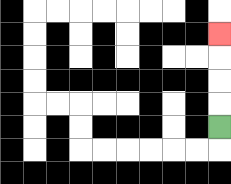{'start': '[9, 5]', 'end': '[9, 1]', 'path_directions': 'U,U,U,U', 'path_coordinates': '[[9, 5], [9, 4], [9, 3], [9, 2], [9, 1]]'}